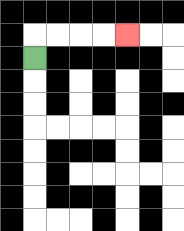{'start': '[1, 2]', 'end': '[5, 1]', 'path_directions': 'U,R,R,R,R', 'path_coordinates': '[[1, 2], [1, 1], [2, 1], [3, 1], [4, 1], [5, 1]]'}